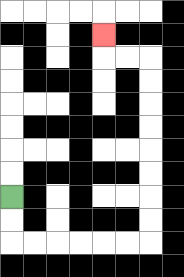{'start': '[0, 8]', 'end': '[4, 1]', 'path_directions': 'D,D,R,R,R,R,R,R,U,U,U,U,U,U,U,U,L,L,U', 'path_coordinates': '[[0, 8], [0, 9], [0, 10], [1, 10], [2, 10], [3, 10], [4, 10], [5, 10], [6, 10], [6, 9], [6, 8], [6, 7], [6, 6], [6, 5], [6, 4], [6, 3], [6, 2], [5, 2], [4, 2], [4, 1]]'}